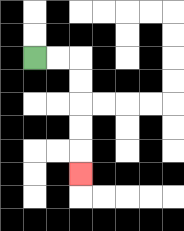{'start': '[1, 2]', 'end': '[3, 7]', 'path_directions': 'R,R,D,D,D,D,D', 'path_coordinates': '[[1, 2], [2, 2], [3, 2], [3, 3], [3, 4], [3, 5], [3, 6], [3, 7]]'}